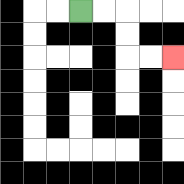{'start': '[3, 0]', 'end': '[7, 2]', 'path_directions': 'R,R,D,D,R,R', 'path_coordinates': '[[3, 0], [4, 0], [5, 0], [5, 1], [5, 2], [6, 2], [7, 2]]'}